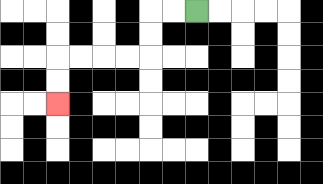{'start': '[8, 0]', 'end': '[2, 4]', 'path_directions': 'L,L,D,D,L,L,L,L,D,D', 'path_coordinates': '[[8, 0], [7, 0], [6, 0], [6, 1], [6, 2], [5, 2], [4, 2], [3, 2], [2, 2], [2, 3], [2, 4]]'}